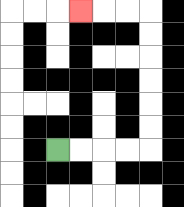{'start': '[2, 6]', 'end': '[3, 0]', 'path_directions': 'R,R,R,R,U,U,U,U,U,U,L,L,L', 'path_coordinates': '[[2, 6], [3, 6], [4, 6], [5, 6], [6, 6], [6, 5], [6, 4], [6, 3], [6, 2], [6, 1], [6, 0], [5, 0], [4, 0], [3, 0]]'}